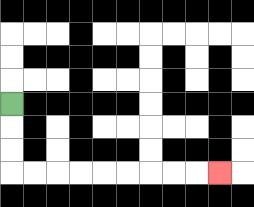{'start': '[0, 4]', 'end': '[9, 7]', 'path_directions': 'D,D,D,R,R,R,R,R,R,R,R,R', 'path_coordinates': '[[0, 4], [0, 5], [0, 6], [0, 7], [1, 7], [2, 7], [3, 7], [4, 7], [5, 7], [6, 7], [7, 7], [8, 7], [9, 7]]'}